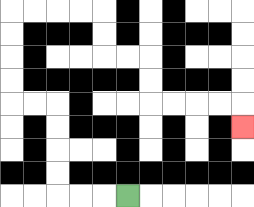{'start': '[5, 8]', 'end': '[10, 5]', 'path_directions': 'L,L,L,U,U,U,U,L,L,U,U,U,U,R,R,R,R,D,D,R,R,D,D,R,R,R,R,D', 'path_coordinates': '[[5, 8], [4, 8], [3, 8], [2, 8], [2, 7], [2, 6], [2, 5], [2, 4], [1, 4], [0, 4], [0, 3], [0, 2], [0, 1], [0, 0], [1, 0], [2, 0], [3, 0], [4, 0], [4, 1], [4, 2], [5, 2], [6, 2], [6, 3], [6, 4], [7, 4], [8, 4], [9, 4], [10, 4], [10, 5]]'}